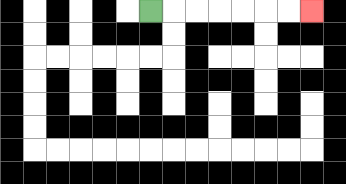{'start': '[6, 0]', 'end': '[13, 0]', 'path_directions': 'R,R,R,R,R,R,R', 'path_coordinates': '[[6, 0], [7, 0], [8, 0], [9, 0], [10, 0], [11, 0], [12, 0], [13, 0]]'}